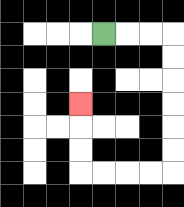{'start': '[4, 1]', 'end': '[3, 4]', 'path_directions': 'R,R,R,D,D,D,D,D,D,L,L,L,L,U,U,U', 'path_coordinates': '[[4, 1], [5, 1], [6, 1], [7, 1], [7, 2], [7, 3], [7, 4], [7, 5], [7, 6], [7, 7], [6, 7], [5, 7], [4, 7], [3, 7], [3, 6], [3, 5], [3, 4]]'}